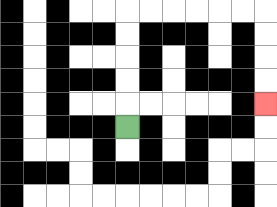{'start': '[5, 5]', 'end': '[11, 4]', 'path_directions': 'U,U,U,U,U,R,R,R,R,R,R,D,D,D,D', 'path_coordinates': '[[5, 5], [5, 4], [5, 3], [5, 2], [5, 1], [5, 0], [6, 0], [7, 0], [8, 0], [9, 0], [10, 0], [11, 0], [11, 1], [11, 2], [11, 3], [11, 4]]'}